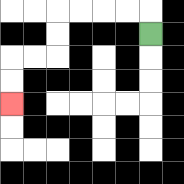{'start': '[6, 1]', 'end': '[0, 4]', 'path_directions': 'U,L,L,L,L,D,D,L,L,D,D', 'path_coordinates': '[[6, 1], [6, 0], [5, 0], [4, 0], [3, 0], [2, 0], [2, 1], [2, 2], [1, 2], [0, 2], [0, 3], [0, 4]]'}